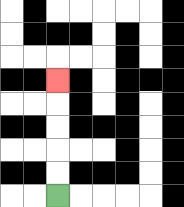{'start': '[2, 8]', 'end': '[2, 3]', 'path_directions': 'U,U,U,U,U', 'path_coordinates': '[[2, 8], [2, 7], [2, 6], [2, 5], [2, 4], [2, 3]]'}